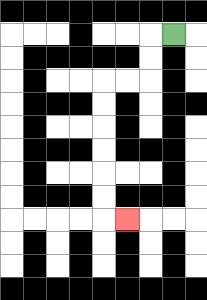{'start': '[7, 1]', 'end': '[5, 9]', 'path_directions': 'L,D,D,L,L,D,D,D,D,D,D,R', 'path_coordinates': '[[7, 1], [6, 1], [6, 2], [6, 3], [5, 3], [4, 3], [4, 4], [4, 5], [4, 6], [4, 7], [4, 8], [4, 9], [5, 9]]'}